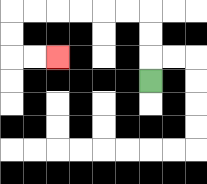{'start': '[6, 3]', 'end': '[2, 2]', 'path_directions': 'U,U,U,L,L,L,L,L,L,D,D,R,R', 'path_coordinates': '[[6, 3], [6, 2], [6, 1], [6, 0], [5, 0], [4, 0], [3, 0], [2, 0], [1, 0], [0, 0], [0, 1], [0, 2], [1, 2], [2, 2]]'}